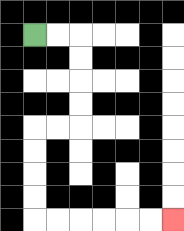{'start': '[1, 1]', 'end': '[7, 9]', 'path_directions': 'R,R,D,D,D,D,L,L,D,D,D,D,R,R,R,R,R,R', 'path_coordinates': '[[1, 1], [2, 1], [3, 1], [3, 2], [3, 3], [3, 4], [3, 5], [2, 5], [1, 5], [1, 6], [1, 7], [1, 8], [1, 9], [2, 9], [3, 9], [4, 9], [5, 9], [6, 9], [7, 9]]'}